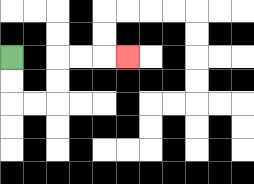{'start': '[0, 2]', 'end': '[5, 2]', 'path_directions': 'D,D,R,R,U,U,R,R,R', 'path_coordinates': '[[0, 2], [0, 3], [0, 4], [1, 4], [2, 4], [2, 3], [2, 2], [3, 2], [4, 2], [5, 2]]'}